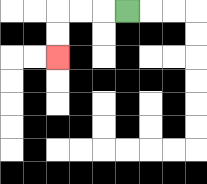{'start': '[5, 0]', 'end': '[2, 2]', 'path_directions': 'L,L,L,D,D', 'path_coordinates': '[[5, 0], [4, 0], [3, 0], [2, 0], [2, 1], [2, 2]]'}